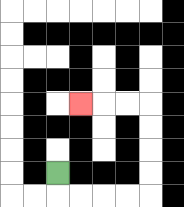{'start': '[2, 7]', 'end': '[3, 4]', 'path_directions': 'D,R,R,R,R,U,U,U,U,L,L,L', 'path_coordinates': '[[2, 7], [2, 8], [3, 8], [4, 8], [5, 8], [6, 8], [6, 7], [6, 6], [6, 5], [6, 4], [5, 4], [4, 4], [3, 4]]'}